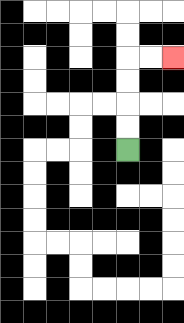{'start': '[5, 6]', 'end': '[7, 2]', 'path_directions': 'U,U,U,U,R,R', 'path_coordinates': '[[5, 6], [5, 5], [5, 4], [5, 3], [5, 2], [6, 2], [7, 2]]'}